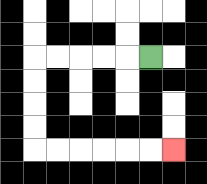{'start': '[6, 2]', 'end': '[7, 6]', 'path_directions': 'L,L,L,L,L,D,D,D,D,R,R,R,R,R,R', 'path_coordinates': '[[6, 2], [5, 2], [4, 2], [3, 2], [2, 2], [1, 2], [1, 3], [1, 4], [1, 5], [1, 6], [2, 6], [3, 6], [4, 6], [5, 6], [6, 6], [7, 6]]'}